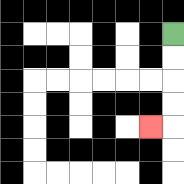{'start': '[7, 1]', 'end': '[6, 5]', 'path_directions': 'D,D,D,D,L', 'path_coordinates': '[[7, 1], [7, 2], [7, 3], [7, 4], [7, 5], [6, 5]]'}